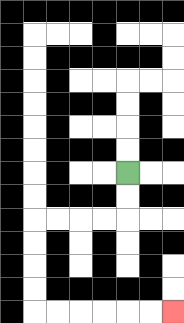{'start': '[5, 7]', 'end': '[7, 13]', 'path_directions': 'D,D,L,L,L,L,D,D,D,D,R,R,R,R,R,R', 'path_coordinates': '[[5, 7], [5, 8], [5, 9], [4, 9], [3, 9], [2, 9], [1, 9], [1, 10], [1, 11], [1, 12], [1, 13], [2, 13], [3, 13], [4, 13], [5, 13], [6, 13], [7, 13]]'}